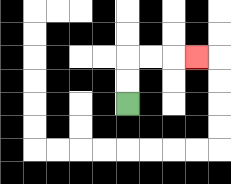{'start': '[5, 4]', 'end': '[8, 2]', 'path_directions': 'U,U,R,R,R', 'path_coordinates': '[[5, 4], [5, 3], [5, 2], [6, 2], [7, 2], [8, 2]]'}